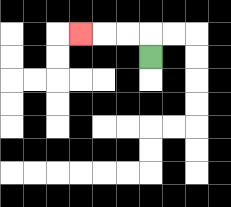{'start': '[6, 2]', 'end': '[3, 1]', 'path_directions': 'U,L,L,L', 'path_coordinates': '[[6, 2], [6, 1], [5, 1], [4, 1], [3, 1]]'}